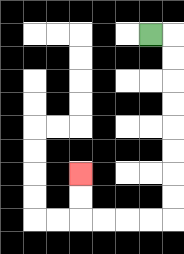{'start': '[6, 1]', 'end': '[3, 7]', 'path_directions': 'R,D,D,D,D,D,D,D,D,L,L,L,L,U,U', 'path_coordinates': '[[6, 1], [7, 1], [7, 2], [7, 3], [7, 4], [7, 5], [7, 6], [7, 7], [7, 8], [7, 9], [6, 9], [5, 9], [4, 9], [3, 9], [3, 8], [3, 7]]'}